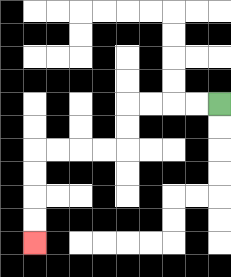{'start': '[9, 4]', 'end': '[1, 10]', 'path_directions': 'L,L,L,L,D,D,L,L,L,L,D,D,D,D', 'path_coordinates': '[[9, 4], [8, 4], [7, 4], [6, 4], [5, 4], [5, 5], [5, 6], [4, 6], [3, 6], [2, 6], [1, 6], [1, 7], [1, 8], [1, 9], [1, 10]]'}